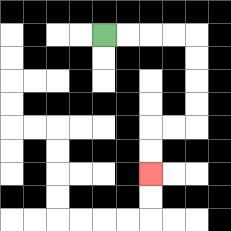{'start': '[4, 1]', 'end': '[6, 7]', 'path_directions': 'R,R,R,R,D,D,D,D,L,L,D,D', 'path_coordinates': '[[4, 1], [5, 1], [6, 1], [7, 1], [8, 1], [8, 2], [8, 3], [8, 4], [8, 5], [7, 5], [6, 5], [6, 6], [6, 7]]'}